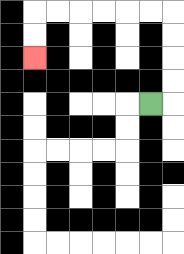{'start': '[6, 4]', 'end': '[1, 2]', 'path_directions': 'R,U,U,U,U,L,L,L,L,L,L,D,D', 'path_coordinates': '[[6, 4], [7, 4], [7, 3], [7, 2], [7, 1], [7, 0], [6, 0], [5, 0], [4, 0], [3, 0], [2, 0], [1, 0], [1, 1], [1, 2]]'}